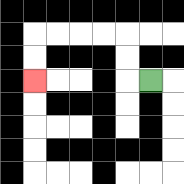{'start': '[6, 3]', 'end': '[1, 3]', 'path_directions': 'L,U,U,L,L,L,L,D,D', 'path_coordinates': '[[6, 3], [5, 3], [5, 2], [5, 1], [4, 1], [3, 1], [2, 1], [1, 1], [1, 2], [1, 3]]'}